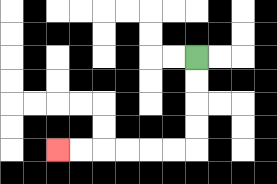{'start': '[8, 2]', 'end': '[2, 6]', 'path_directions': 'D,D,D,D,L,L,L,L,L,L', 'path_coordinates': '[[8, 2], [8, 3], [8, 4], [8, 5], [8, 6], [7, 6], [6, 6], [5, 6], [4, 6], [3, 6], [2, 6]]'}